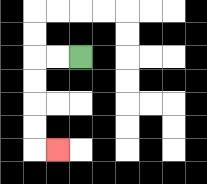{'start': '[3, 2]', 'end': '[2, 6]', 'path_directions': 'L,L,D,D,D,D,R', 'path_coordinates': '[[3, 2], [2, 2], [1, 2], [1, 3], [1, 4], [1, 5], [1, 6], [2, 6]]'}